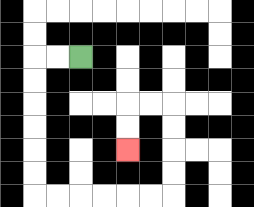{'start': '[3, 2]', 'end': '[5, 6]', 'path_directions': 'L,L,D,D,D,D,D,D,R,R,R,R,R,R,U,U,U,U,L,L,D,D', 'path_coordinates': '[[3, 2], [2, 2], [1, 2], [1, 3], [1, 4], [1, 5], [1, 6], [1, 7], [1, 8], [2, 8], [3, 8], [4, 8], [5, 8], [6, 8], [7, 8], [7, 7], [7, 6], [7, 5], [7, 4], [6, 4], [5, 4], [5, 5], [5, 6]]'}